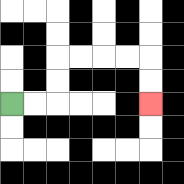{'start': '[0, 4]', 'end': '[6, 4]', 'path_directions': 'R,R,U,U,R,R,R,R,D,D', 'path_coordinates': '[[0, 4], [1, 4], [2, 4], [2, 3], [2, 2], [3, 2], [4, 2], [5, 2], [6, 2], [6, 3], [6, 4]]'}